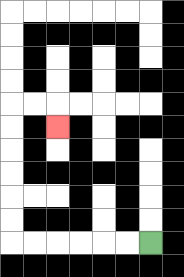{'start': '[6, 10]', 'end': '[2, 5]', 'path_directions': 'L,L,L,L,L,L,U,U,U,U,U,U,R,R,D', 'path_coordinates': '[[6, 10], [5, 10], [4, 10], [3, 10], [2, 10], [1, 10], [0, 10], [0, 9], [0, 8], [0, 7], [0, 6], [0, 5], [0, 4], [1, 4], [2, 4], [2, 5]]'}